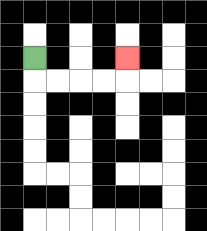{'start': '[1, 2]', 'end': '[5, 2]', 'path_directions': 'D,R,R,R,R,U', 'path_coordinates': '[[1, 2], [1, 3], [2, 3], [3, 3], [4, 3], [5, 3], [5, 2]]'}